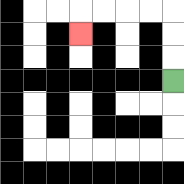{'start': '[7, 3]', 'end': '[3, 1]', 'path_directions': 'U,U,U,L,L,L,L,D', 'path_coordinates': '[[7, 3], [7, 2], [7, 1], [7, 0], [6, 0], [5, 0], [4, 0], [3, 0], [3, 1]]'}